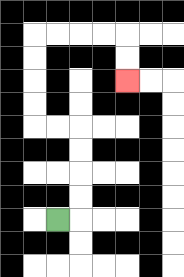{'start': '[2, 9]', 'end': '[5, 3]', 'path_directions': 'R,U,U,U,U,L,L,U,U,U,U,R,R,R,R,D,D', 'path_coordinates': '[[2, 9], [3, 9], [3, 8], [3, 7], [3, 6], [3, 5], [2, 5], [1, 5], [1, 4], [1, 3], [1, 2], [1, 1], [2, 1], [3, 1], [4, 1], [5, 1], [5, 2], [5, 3]]'}